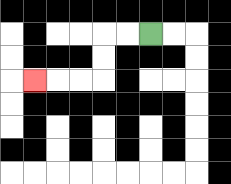{'start': '[6, 1]', 'end': '[1, 3]', 'path_directions': 'L,L,D,D,L,L,L', 'path_coordinates': '[[6, 1], [5, 1], [4, 1], [4, 2], [4, 3], [3, 3], [2, 3], [1, 3]]'}